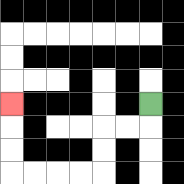{'start': '[6, 4]', 'end': '[0, 4]', 'path_directions': 'D,L,L,D,D,L,L,L,L,U,U,U', 'path_coordinates': '[[6, 4], [6, 5], [5, 5], [4, 5], [4, 6], [4, 7], [3, 7], [2, 7], [1, 7], [0, 7], [0, 6], [0, 5], [0, 4]]'}